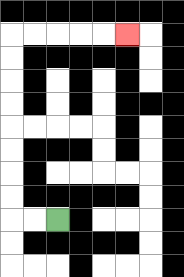{'start': '[2, 9]', 'end': '[5, 1]', 'path_directions': 'L,L,U,U,U,U,U,U,U,U,R,R,R,R,R', 'path_coordinates': '[[2, 9], [1, 9], [0, 9], [0, 8], [0, 7], [0, 6], [0, 5], [0, 4], [0, 3], [0, 2], [0, 1], [1, 1], [2, 1], [3, 1], [4, 1], [5, 1]]'}